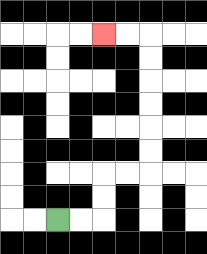{'start': '[2, 9]', 'end': '[4, 1]', 'path_directions': 'R,R,U,U,R,R,U,U,U,U,U,U,L,L', 'path_coordinates': '[[2, 9], [3, 9], [4, 9], [4, 8], [4, 7], [5, 7], [6, 7], [6, 6], [6, 5], [6, 4], [6, 3], [6, 2], [6, 1], [5, 1], [4, 1]]'}